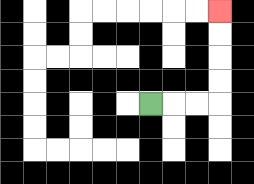{'start': '[6, 4]', 'end': '[9, 0]', 'path_directions': 'R,R,R,U,U,U,U', 'path_coordinates': '[[6, 4], [7, 4], [8, 4], [9, 4], [9, 3], [9, 2], [9, 1], [9, 0]]'}